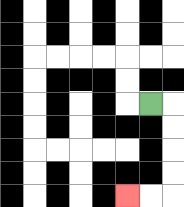{'start': '[6, 4]', 'end': '[5, 8]', 'path_directions': 'R,D,D,D,D,L,L', 'path_coordinates': '[[6, 4], [7, 4], [7, 5], [7, 6], [7, 7], [7, 8], [6, 8], [5, 8]]'}